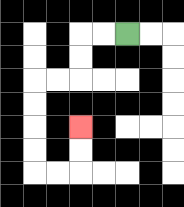{'start': '[5, 1]', 'end': '[3, 5]', 'path_directions': 'L,L,D,D,L,L,D,D,D,D,R,R,U,U', 'path_coordinates': '[[5, 1], [4, 1], [3, 1], [3, 2], [3, 3], [2, 3], [1, 3], [1, 4], [1, 5], [1, 6], [1, 7], [2, 7], [3, 7], [3, 6], [3, 5]]'}